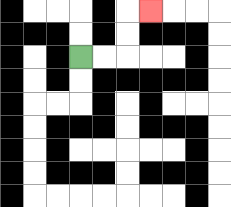{'start': '[3, 2]', 'end': '[6, 0]', 'path_directions': 'R,R,U,U,R', 'path_coordinates': '[[3, 2], [4, 2], [5, 2], [5, 1], [5, 0], [6, 0]]'}